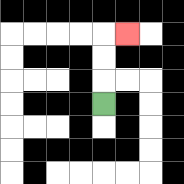{'start': '[4, 4]', 'end': '[5, 1]', 'path_directions': 'U,U,U,R', 'path_coordinates': '[[4, 4], [4, 3], [4, 2], [4, 1], [5, 1]]'}